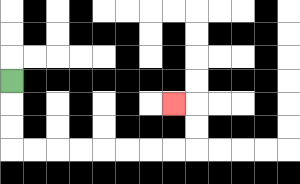{'start': '[0, 3]', 'end': '[7, 4]', 'path_directions': 'D,D,D,R,R,R,R,R,R,R,R,U,U,L', 'path_coordinates': '[[0, 3], [0, 4], [0, 5], [0, 6], [1, 6], [2, 6], [3, 6], [4, 6], [5, 6], [6, 6], [7, 6], [8, 6], [8, 5], [8, 4], [7, 4]]'}